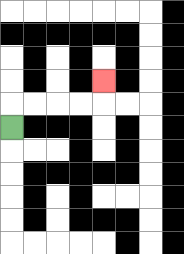{'start': '[0, 5]', 'end': '[4, 3]', 'path_directions': 'U,R,R,R,R,U', 'path_coordinates': '[[0, 5], [0, 4], [1, 4], [2, 4], [3, 4], [4, 4], [4, 3]]'}